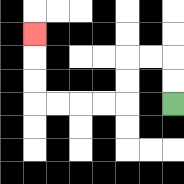{'start': '[7, 4]', 'end': '[1, 1]', 'path_directions': 'U,U,L,L,D,D,L,L,L,L,U,U,U', 'path_coordinates': '[[7, 4], [7, 3], [7, 2], [6, 2], [5, 2], [5, 3], [5, 4], [4, 4], [3, 4], [2, 4], [1, 4], [1, 3], [1, 2], [1, 1]]'}